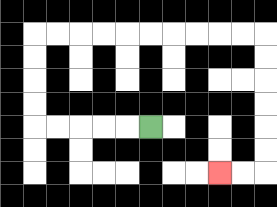{'start': '[6, 5]', 'end': '[9, 7]', 'path_directions': 'L,L,L,L,L,U,U,U,U,R,R,R,R,R,R,R,R,R,R,D,D,D,D,D,D,L,L', 'path_coordinates': '[[6, 5], [5, 5], [4, 5], [3, 5], [2, 5], [1, 5], [1, 4], [1, 3], [1, 2], [1, 1], [2, 1], [3, 1], [4, 1], [5, 1], [6, 1], [7, 1], [8, 1], [9, 1], [10, 1], [11, 1], [11, 2], [11, 3], [11, 4], [11, 5], [11, 6], [11, 7], [10, 7], [9, 7]]'}